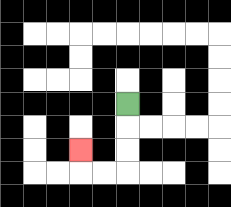{'start': '[5, 4]', 'end': '[3, 6]', 'path_directions': 'D,D,D,L,L,U', 'path_coordinates': '[[5, 4], [5, 5], [5, 6], [5, 7], [4, 7], [3, 7], [3, 6]]'}